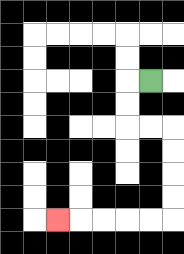{'start': '[6, 3]', 'end': '[2, 9]', 'path_directions': 'L,D,D,R,R,D,D,D,D,L,L,L,L,L', 'path_coordinates': '[[6, 3], [5, 3], [5, 4], [5, 5], [6, 5], [7, 5], [7, 6], [7, 7], [7, 8], [7, 9], [6, 9], [5, 9], [4, 9], [3, 9], [2, 9]]'}